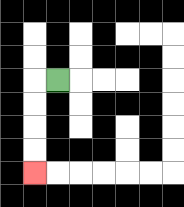{'start': '[2, 3]', 'end': '[1, 7]', 'path_directions': 'L,D,D,D,D', 'path_coordinates': '[[2, 3], [1, 3], [1, 4], [1, 5], [1, 6], [1, 7]]'}